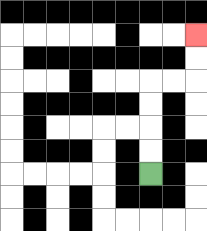{'start': '[6, 7]', 'end': '[8, 1]', 'path_directions': 'U,U,U,U,R,R,U,U', 'path_coordinates': '[[6, 7], [6, 6], [6, 5], [6, 4], [6, 3], [7, 3], [8, 3], [8, 2], [8, 1]]'}